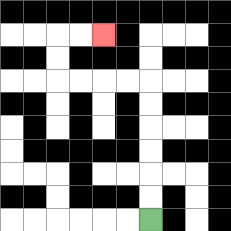{'start': '[6, 9]', 'end': '[4, 1]', 'path_directions': 'U,U,U,U,U,U,L,L,L,L,U,U,R,R', 'path_coordinates': '[[6, 9], [6, 8], [6, 7], [6, 6], [6, 5], [6, 4], [6, 3], [5, 3], [4, 3], [3, 3], [2, 3], [2, 2], [2, 1], [3, 1], [4, 1]]'}